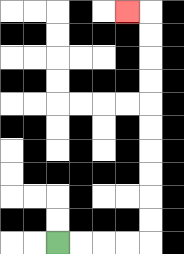{'start': '[2, 10]', 'end': '[5, 0]', 'path_directions': 'R,R,R,R,U,U,U,U,U,U,U,U,U,U,L', 'path_coordinates': '[[2, 10], [3, 10], [4, 10], [5, 10], [6, 10], [6, 9], [6, 8], [6, 7], [6, 6], [6, 5], [6, 4], [6, 3], [6, 2], [6, 1], [6, 0], [5, 0]]'}